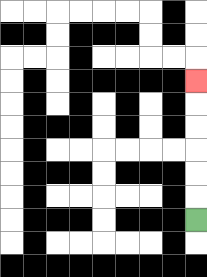{'start': '[8, 9]', 'end': '[8, 3]', 'path_directions': 'U,U,U,U,U,U', 'path_coordinates': '[[8, 9], [8, 8], [8, 7], [8, 6], [8, 5], [8, 4], [8, 3]]'}